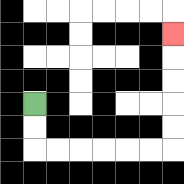{'start': '[1, 4]', 'end': '[7, 1]', 'path_directions': 'D,D,R,R,R,R,R,R,U,U,U,U,U', 'path_coordinates': '[[1, 4], [1, 5], [1, 6], [2, 6], [3, 6], [4, 6], [5, 6], [6, 6], [7, 6], [7, 5], [7, 4], [7, 3], [7, 2], [7, 1]]'}